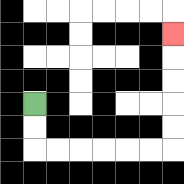{'start': '[1, 4]', 'end': '[7, 1]', 'path_directions': 'D,D,R,R,R,R,R,R,U,U,U,U,U', 'path_coordinates': '[[1, 4], [1, 5], [1, 6], [2, 6], [3, 6], [4, 6], [5, 6], [6, 6], [7, 6], [7, 5], [7, 4], [7, 3], [7, 2], [7, 1]]'}